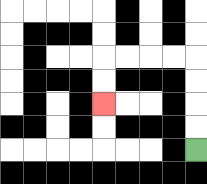{'start': '[8, 6]', 'end': '[4, 4]', 'path_directions': 'U,U,U,U,L,L,L,L,D,D', 'path_coordinates': '[[8, 6], [8, 5], [8, 4], [8, 3], [8, 2], [7, 2], [6, 2], [5, 2], [4, 2], [4, 3], [4, 4]]'}